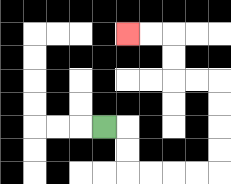{'start': '[4, 5]', 'end': '[5, 1]', 'path_directions': 'R,D,D,R,R,R,R,U,U,U,U,L,L,U,U,L,L', 'path_coordinates': '[[4, 5], [5, 5], [5, 6], [5, 7], [6, 7], [7, 7], [8, 7], [9, 7], [9, 6], [9, 5], [9, 4], [9, 3], [8, 3], [7, 3], [7, 2], [7, 1], [6, 1], [5, 1]]'}